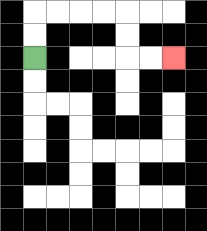{'start': '[1, 2]', 'end': '[7, 2]', 'path_directions': 'U,U,R,R,R,R,D,D,R,R', 'path_coordinates': '[[1, 2], [1, 1], [1, 0], [2, 0], [3, 0], [4, 0], [5, 0], [5, 1], [5, 2], [6, 2], [7, 2]]'}